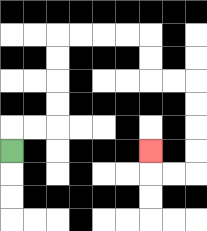{'start': '[0, 6]', 'end': '[6, 6]', 'path_directions': 'U,R,R,U,U,U,U,R,R,R,R,D,D,R,R,D,D,D,D,L,L,U', 'path_coordinates': '[[0, 6], [0, 5], [1, 5], [2, 5], [2, 4], [2, 3], [2, 2], [2, 1], [3, 1], [4, 1], [5, 1], [6, 1], [6, 2], [6, 3], [7, 3], [8, 3], [8, 4], [8, 5], [8, 6], [8, 7], [7, 7], [6, 7], [6, 6]]'}